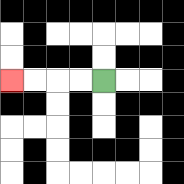{'start': '[4, 3]', 'end': '[0, 3]', 'path_directions': 'L,L,L,L', 'path_coordinates': '[[4, 3], [3, 3], [2, 3], [1, 3], [0, 3]]'}